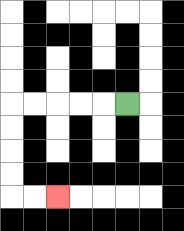{'start': '[5, 4]', 'end': '[2, 8]', 'path_directions': 'L,L,L,L,L,D,D,D,D,R,R', 'path_coordinates': '[[5, 4], [4, 4], [3, 4], [2, 4], [1, 4], [0, 4], [0, 5], [0, 6], [0, 7], [0, 8], [1, 8], [2, 8]]'}